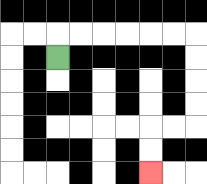{'start': '[2, 2]', 'end': '[6, 7]', 'path_directions': 'U,R,R,R,R,R,R,D,D,D,D,L,L,D,D', 'path_coordinates': '[[2, 2], [2, 1], [3, 1], [4, 1], [5, 1], [6, 1], [7, 1], [8, 1], [8, 2], [8, 3], [8, 4], [8, 5], [7, 5], [6, 5], [6, 6], [6, 7]]'}